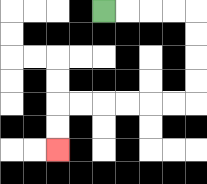{'start': '[4, 0]', 'end': '[2, 6]', 'path_directions': 'R,R,R,R,D,D,D,D,L,L,L,L,L,L,D,D', 'path_coordinates': '[[4, 0], [5, 0], [6, 0], [7, 0], [8, 0], [8, 1], [8, 2], [8, 3], [8, 4], [7, 4], [6, 4], [5, 4], [4, 4], [3, 4], [2, 4], [2, 5], [2, 6]]'}